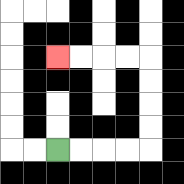{'start': '[2, 6]', 'end': '[2, 2]', 'path_directions': 'R,R,R,R,U,U,U,U,L,L,L,L', 'path_coordinates': '[[2, 6], [3, 6], [4, 6], [5, 6], [6, 6], [6, 5], [6, 4], [6, 3], [6, 2], [5, 2], [4, 2], [3, 2], [2, 2]]'}